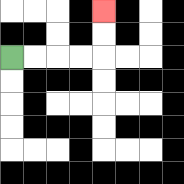{'start': '[0, 2]', 'end': '[4, 0]', 'path_directions': 'R,R,R,R,U,U', 'path_coordinates': '[[0, 2], [1, 2], [2, 2], [3, 2], [4, 2], [4, 1], [4, 0]]'}